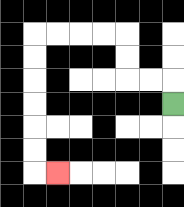{'start': '[7, 4]', 'end': '[2, 7]', 'path_directions': 'U,L,L,U,U,L,L,L,L,D,D,D,D,D,D,R', 'path_coordinates': '[[7, 4], [7, 3], [6, 3], [5, 3], [5, 2], [5, 1], [4, 1], [3, 1], [2, 1], [1, 1], [1, 2], [1, 3], [1, 4], [1, 5], [1, 6], [1, 7], [2, 7]]'}